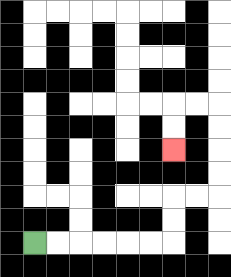{'start': '[1, 10]', 'end': '[7, 6]', 'path_directions': 'R,R,R,R,R,R,U,U,R,R,U,U,U,U,L,L,D,D', 'path_coordinates': '[[1, 10], [2, 10], [3, 10], [4, 10], [5, 10], [6, 10], [7, 10], [7, 9], [7, 8], [8, 8], [9, 8], [9, 7], [9, 6], [9, 5], [9, 4], [8, 4], [7, 4], [7, 5], [7, 6]]'}